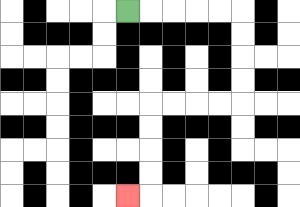{'start': '[5, 0]', 'end': '[5, 8]', 'path_directions': 'R,R,R,R,R,D,D,D,D,L,L,L,L,D,D,D,D,L', 'path_coordinates': '[[5, 0], [6, 0], [7, 0], [8, 0], [9, 0], [10, 0], [10, 1], [10, 2], [10, 3], [10, 4], [9, 4], [8, 4], [7, 4], [6, 4], [6, 5], [6, 6], [6, 7], [6, 8], [5, 8]]'}